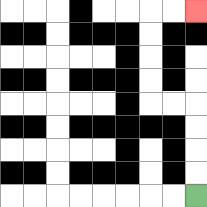{'start': '[8, 8]', 'end': '[8, 0]', 'path_directions': 'U,U,U,U,L,L,U,U,U,U,R,R', 'path_coordinates': '[[8, 8], [8, 7], [8, 6], [8, 5], [8, 4], [7, 4], [6, 4], [6, 3], [6, 2], [6, 1], [6, 0], [7, 0], [8, 0]]'}